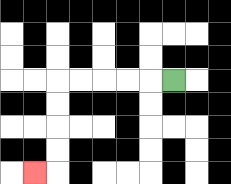{'start': '[7, 3]', 'end': '[1, 7]', 'path_directions': 'L,L,L,L,L,D,D,D,D,L', 'path_coordinates': '[[7, 3], [6, 3], [5, 3], [4, 3], [3, 3], [2, 3], [2, 4], [2, 5], [2, 6], [2, 7], [1, 7]]'}